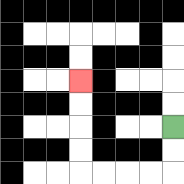{'start': '[7, 5]', 'end': '[3, 3]', 'path_directions': 'D,D,L,L,L,L,U,U,U,U', 'path_coordinates': '[[7, 5], [7, 6], [7, 7], [6, 7], [5, 7], [4, 7], [3, 7], [3, 6], [3, 5], [3, 4], [3, 3]]'}